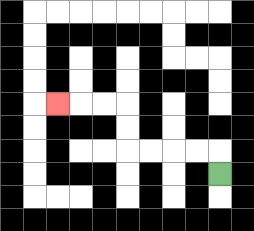{'start': '[9, 7]', 'end': '[2, 4]', 'path_directions': 'U,L,L,L,L,U,U,L,L,L', 'path_coordinates': '[[9, 7], [9, 6], [8, 6], [7, 6], [6, 6], [5, 6], [5, 5], [5, 4], [4, 4], [3, 4], [2, 4]]'}